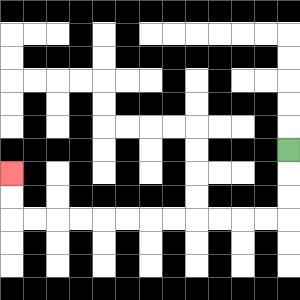{'start': '[12, 6]', 'end': '[0, 7]', 'path_directions': 'D,D,D,L,L,L,L,L,L,L,L,L,L,L,L,U,U', 'path_coordinates': '[[12, 6], [12, 7], [12, 8], [12, 9], [11, 9], [10, 9], [9, 9], [8, 9], [7, 9], [6, 9], [5, 9], [4, 9], [3, 9], [2, 9], [1, 9], [0, 9], [0, 8], [0, 7]]'}